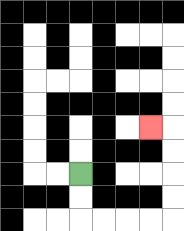{'start': '[3, 7]', 'end': '[6, 5]', 'path_directions': 'D,D,R,R,R,R,U,U,U,U,L', 'path_coordinates': '[[3, 7], [3, 8], [3, 9], [4, 9], [5, 9], [6, 9], [7, 9], [7, 8], [7, 7], [7, 6], [7, 5], [6, 5]]'}